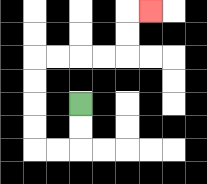{'start': '[3, 4]', 'end': '[6, 0]', 'path_directions': 'D,D,L,L,U,U,U,U,R,R,R,R,U,U,R', 'path_coordinates': '[[3, 4], [3, 5], [3, 6], [2, 6], [1, 6], [1, 5], [1, 4], [1, 3], [1, 2], [2, 2], [3, 2], [4, 2], [5, 2], [5, 1], [5, 0], [6, 0]]'}